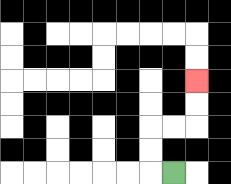{'start': '[7, 7]', 'end': '[8, 3]', 'path_directions': 'L,U,U,R,R,U,U', 'path_coordinates': '[[7, 7], [6, 7], [6, 6], [6, 5], [7, 5], [8, 5], [8, 4], [8, 3]]'}